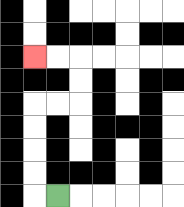{'start': '[2, 8]', 'end': '[1, 2]', 'path_directions': 'L,U,U,U,U,R,R,U,U,L,L', 'path_coordinates': '[[2, 8], [1, 8], [1, 7], [1, 6], [1, 5], [1, 4], [2, 4], [3, 4], [3, 3], [3, 2], [2, 2], [1, 2]]'}